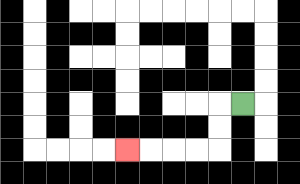{'start': '[10, 4]', 'end': '[5, 6]', 'path_directions': 'L,D,D,L,L,L,L', 'path_coordinates': '[[10, 4], [9, 4], [9, 5], [9, 6], [8, 6], [7, 6], [6, 6], [5, 6]]'}